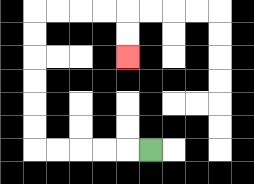{'start': '[6, 6]', 'end': '[5, 2]', 'path_directions': 'L,L,L,L,L,U,U,U,U,U,U,R,R,R,R,D,D', 'path_coordinates': '[[6, 6], [5, 6], [4, 6], [3, 6], [2, 6], [1, 6], [1, 5], [1, 4], [1, 3], [1, 2], [1, 1], [1, 0], [2, 0], [3, 0], [4, 0], [5, 0], [5, 1], [5, 2]]'}